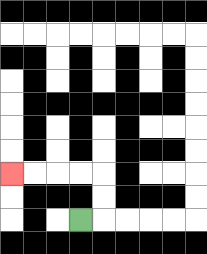{'start': '[3, 9]', 'end': '[0, 7]', 'path_directions': 'R,U,U,L,L,L,L', 'path_coordinates': '[[3, 9], [4, 9], [4, 8], [4, 7], [3, 7], [2, 7], [1, 7], [0, 7]]'}